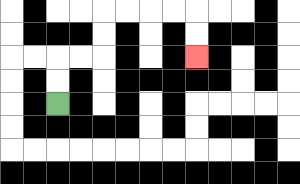{'start': '[2, 4]', 'end': '[8, 2]', 'path_directions': 'U,U,R,R,U,U,R,R,R,R,D,D', 'path_coordinates': '[[2, 4], [2, 3], [2, 2], [3, 2], [4, 2], [4, 1], [4, 0], [5, 0], [6, 0], [7, 0], [8, 0], [8, 1], [8, 2]]'}